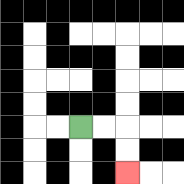{'start': '[3, 5]', 'end': '[5, 7]', 'path_directions': 'R,R,D,D', 'path_coordinates': '[[3, 5], [4, 5], [5, 5], [5, 6], [5, 7]]'}